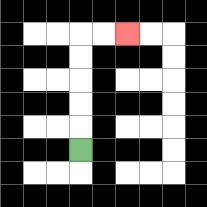{'start': '[3, 6]', 'end': '[5, 1]', 'path_directions': 'U,U,U,U,U,R,R', 'path_coordinates': '[[3, 6], [3, 5], [3, 4], [3, 3], [3, 2], [3, 1], [4, 1], [5, 1]]'}